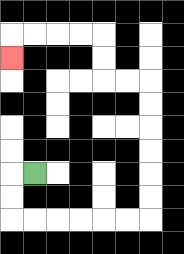{'start': '[1, 7]', 'end': '[0, 2]', 'path_directions': 'L,D,D,R,R,R,R,R,R,U,U,U,U,U,U,L,L,U,U,L,L,L,L,D', 'path_coordinates': '[[1, 7], [0, 7], [0, 8], [0, 9], [1, 9], [2, 9], [3, 9], [4, 9], [5, 9], [6, 9], [6, 8], [6, 7], [6, 6], [6, 5], [6, 4], [6, 3], [5, 3], [4, 3], [4, 2], [4, 1], [3, 1], [2, 1], [1, 1], [0, 1], [0, 2]]'}